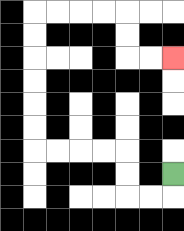{'start': '[7, 7]', 'end': '[7, 2]', 'path_directions': 'D,L,L,U,U,L,L,L,L,U,U,U,U,U,U,R,R,R,R,D,D,R,R', 'path_coordinates': '[[7, 7], [7, 8], [6, 8], [5, 8], [5, 7], [5, 6], [4, 6], [3, 6], [2, 6], [1, 6], [1, 5], [1, 4], [1, 3], [1, 2], [1, 1], [1, 0], [2, 0], [3, 0], [4, 0], [5, 0], [5, 1], [5, 2], [6, 2], [7, 2]]'}